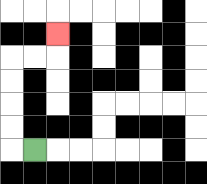{'start': '[1, 6]', 'end': '[2, 1]', 'path_directions': 'L,U,U,U,U,R,R,U', 'path_coordinates': '[[1, 6], [0, 6], [0, 5], [0, 4], [0, 3], [0, 2], [1, 2], [2, 2], [2, 1]]'}